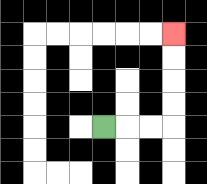{'start': '[4, 5]', 'end': '[7, 1]', 'path_directions': 'R,R,R,U,U,U,U', 'path_coordinates': '[[4, 5], [5, 5], [6, 5], [7, 5], [7, 4], [7, 3], [7, 2], [7, 1]]'}